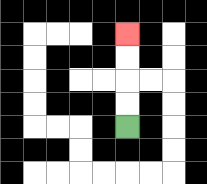{'start': '[5, 5]', 'end': '[5, 1]', 'path_directions': 'U,U,U,U', 'path_coordinates': '[[5, 5], [5, 4], [5, 3], [5, 2], [5, 1]]'}